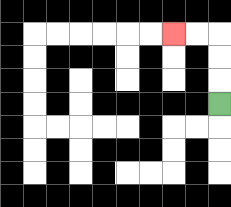{'start': '[9, 4]', 'end': '[7, 1]', 'path_directions': 'U,U,U,L,L', 'path_coordinates': '[[9, 4], [9, 3], [9, 2], [9, 1], [8, 1], [7, 1]]'}